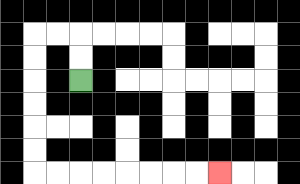{'start': '[3, 3]', 'end': '[9, 7]', 'path_directions': 'U,U,L,L,D,D,D,D,D,D,R,R,R,R,R,R,R,R', 'path_coordinates': '[[3, 3], [3, 2], [3, 1], [2, 1], [1, 1], [1, 2], [1, 3], [1, 4], [1, 5], [1, 6], [1, 7], [2, 7], [3, 7], [4, 7], [5, 7], [6, 7], [7, 7], [8, 7], [9, 7]]'}